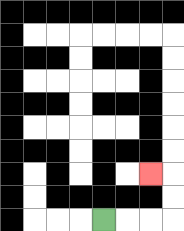{'start': '[4, 9]', 'end': '[6, 7]', 'path_directions': 'R,R,R,U,U,L', 'path_coordinates': '[[4, 9], [5, 9], [6, 9], [7, 9], [7, 8], [7, 7], [6, 7]]'}